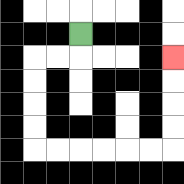{'start': '[3, 1]', 'end': '[7, 2]', 'path_directions': 'D,L,L,D,D,D,D,R,R,R,R,R,R,U,U,U,U', 'path_coordinates': '[[3, 1], [3, 2], [2, 2], [1, 2], [1, 3], [1, 4], [1, 5], [1, 6], [2, 6], [3, 6], [4, 6], [5, 6], [6, 6], [7, 6], [7, 5], [7, 4], [7, 3], [7, 2]]'}